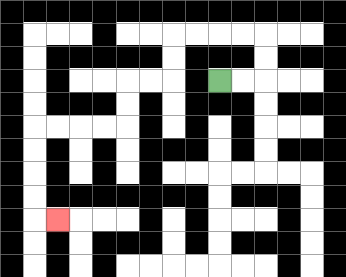{'start': '[9, 3]', 'end': '[2, 9]', 'path_directions': 'R,R,U,U,L,L,L,L,D,D,L,L,D,D,L,L,L,L,D,D,D,D,R', 'path_coordinates': '[[9, 3], [10, 3], [11, 3], [11, 2], [11, 1], [10, 1], [9, 1], [8, 1], [7, 1], [7, 2], [7, 3], [6, 3], [5, 3], [5, 4], [5, 5], [4, 5], [3, 5], [2, 5], [1, 5], [1, 6], [1, 7], [1, 8], [1, 9], [2, 9]]'}